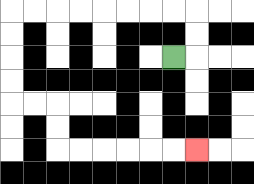{'start': '[7, 2]', 'end': '[8, 6]', 'path_directions': 'R,U,U,L,L,L,L,L,L,L,L,D,D,D,D,R,R,D,D,R,R,R,R,R,R', 'path_coordinates': '[[7, 2], [8, 2], [8, 1], [8, 0], [7, 0], [6, 0], [5, 0], [4, 0], [3, 0], [2, 0], [1, 0], [0, 0], [0, 1], [0, 2], [0, 3], [0, 4], [1, 4], [2, 4], [2, 5], [2, 6], [3, 6], [4, 6], [5, 6], [6, 6], [7, 6], [8, 6]]'}